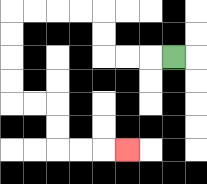{'start': '[7, 2]', 'end': '[5, 6]', 'path_directions': 'L,L,L,U,U,L,L,L,L,D,D,D,D,R,R,D,D,R,R,R', 'path_coordinates': '[[7, 2], [6, 2], [5, 2], [4, 2], [4, 1], [4, 0], [3, 0], [2, 0], [1, 0], [0, 0], [0, 1], [0, 2], [0, 3], [0, 4], [1, 4], [2, 4], [2, 5], [2, 6], [3, 6], [4, 6], [5, 6]]'}